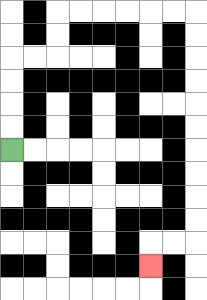{'start': '[0, 6]', 'end': '[6, 11]', 'path_directions': 'U,U,U,U,R,R,U,U,R,R,R,R,R,R,D,D,D,D,D,D,D,D,D,D,L,L,D', 'path_coordinates': '[[0, 6], [0, 5], [0, 4], [0, 3], [0, 2], [1, 2], [2, 2], [2, 1], [2, 0], [3, 0], [4, 0], [5, 0], [6, 0], [7, 0], [8, 0], [8, 1], [8, 2], [8, 3], [8, 4], [8, 5], [8, 6], [8, 7], [8, 8], [8, 9], [8, 10], [7, 10], [6, 10], [6, 11]]'}